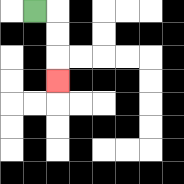{'start': '[1, 0]', 'end': '[2, 3]', 'path_directions': 'R,D,D,D', 'path_coordinates': '[[1, 0], [2, 0], [2, 1], [2, 2], [2, 3]]'}